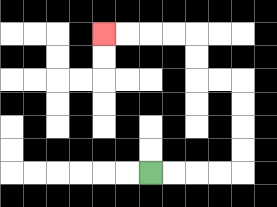{'start': '[6, 7]', 'end': '[4, 1]', 'path_directions': 'R,R,R,R,U,U,U,U,L,L,U,U,L,L,L,L', 'path_coordinates': '[[6, 7], [7, 7], [8, 7], [9, 7], [10, 7], [10, 6], [10, 5], [10, 4], [10, 3], [9, 3], [8, 3], [8, 2], [8, 1], [7, 1], [6, 1], [5, 1], [4, 1]]'}